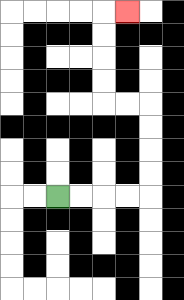{'start': '[2, 8]', 'end': '[5, 0]', 'path_directions': 'R,R,R,R,U,U,U,U,L,L,U,U,U,U,R', 'path_coordinates': '[[2, 8], [3, 8], [4, 8], [5, 8], [6, 8], [6, 7], [6, 6], [6, 5], [6, 4], [5, 4], [4, 4], [4, 3], [4, 2], [4, 1], [4, 0], [5, 0]]'}